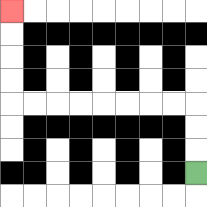{'start': '[8, 7]', 'end': '[0, 0]', 'path_directions': 'U,U,U,L,L,L,L,L,L,L,L,U,U,U,U', 'path_coordinates': '[[8, 7], [8, 6], [8, 5], [8, 4], [7, 4], [6, 4], [5, 4], [4, 4], [3, 4], [2, 4], [1, 4], [0, 4], [0, 3], [0, 2], [0, 1], [0, 0]]'}